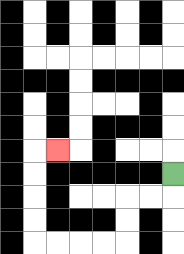{'start': '[7, 7]', 'end': '[2, 6]', 'path_directions': 'D,L,L,D,D,L,L,L,L,U,U,U,U,R', 'path_coordinates': '[[7, 7], [7, 8], [6, 8], [5, 8], [5, 9], [5, 10], [4, 10], [3, 10], [2, 10], [1, 10], [1, 9], [1, 8], [1, 7], [1, 6], [2, 6]]'}